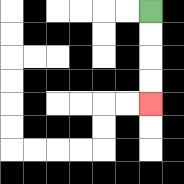{'start': '[6, 0]', 'end': '[6, 4]', 'path_directions': 'D,D,D,D', 'path_coordinates': '[[6, 0], [6, 1], [6, 2], [6, 3], [6, 4]]'}